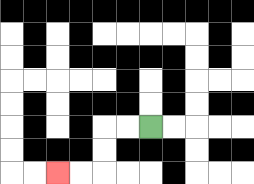{'start': '[6, 5]', 'end': '[2, 7]', 'path_directions': 'L,L,D,D,L,L', 'path_coordinates': '[[6, 5], [5, 5], [4, 5], [4, 6], [4, 7], [3, 7], [2, 7]]'}